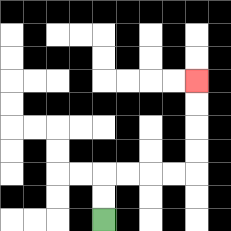{'start': '[4, 9]', 'end': '[8, 3]', 'path_directions': 'U,U,R,R,R,R,U,U,U,U', 'path_coordinates': '[[4, 9], [4, 8], [4, 7], [5, 7], [6, 7], [7, 7], [8, 7], [8, 6], [8, 5], [8, 4], [8, 3]]'}